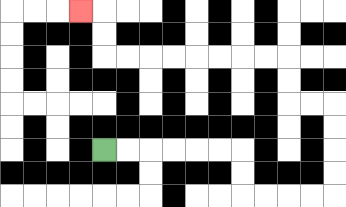{'start': '[4, 6]', 'end': '[3, 0]', 'path_directions': 'R,R,R,R,R,R,D,D,R,R,R,R,U,U,U,U,L,L,U,U,L,L,L,L,L,L,L,L,U,U,L', 'path_coordinates': '[[4, 6], [5, 6], [6, 6], [7, 6], [8, 6], [9, 6], [10, 6], [10, 7], [10, 8], [11, 8], [12, 8], [13, 8], [14, 8], [14, 7], [14, 6], [14, 5], [14, 4], [13, 4], [12, 4], [12, 3], [12, 2], [11, 2], [10, 2], [9, 2], [8, 2], [7, 2], [6, 2], [5, 2], [4, 2], [4, 1], [4, 0], [3, 0]]'}